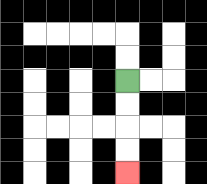{'start': '[5, 3]', 'end': '[5, 7]', 'path_directions': 'D,D,D,D', 'path_coordinates': '[[5, 3], [5, 4], [5, 5], [5, 6], [5, 7]]'}